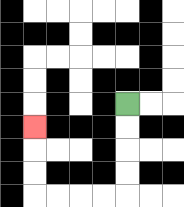{'start': '[5, 4]', 'end': '[1, 5]', 'path_directions': 'D,D,D,D,L,L,L,L,U,U,U', 'path_coordinates': '[[5, 4], [5, 5], [5, 6], [5, 7], [5, 8], [4, 8], [3, 8], [2, 8], [1, 8], [1, 7], [1, 6], [1, 5]]'}